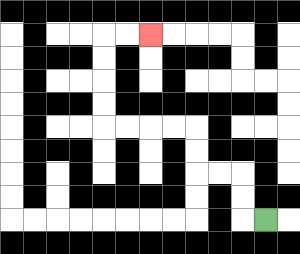{'start': '[11, 9]', 'end': '[6, 1]', 'path_directions': 'L,U,U,L,L,U,U,L,L,L,L,U,U,U,U,R,R', 'path_coordinates': '[[11, 9], [10, 9], [10, 8], [10, 7], [9, 7], [8, 7], [8, 6], [8, 5], [7, 5], [6, 5], [5, 5], [4, 5], [4, 4], [4, 3], [4, 2], [4, 1], [5, 1], [6, 1]]'}